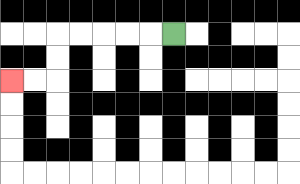{'start': '[7, 1]', 'end': '[0, 3]', 'path_directions': 'L,L,L,L,L,D,D,L,L', 'path_coordinates': '[[7, 1], [6, 1], [5, 1], [4, 1], [3, 1], [2, 1], [2, 2], [2, 3], [1, 3], [0, 3]]'}